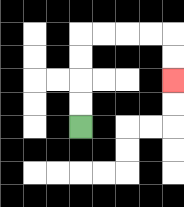{'start': '[3, 5]', 'end': '[7, 3]', 'path_directions': 'U,U,U,U,R,R,R,R,D,D', 'path_coordinates': '[[3, 5], [3, 4], [3, 3], [3, 2], [3, 1], [4, 1], [5, 1], [6, 1], [7, 1], [7, 2], [7, 3]]'}